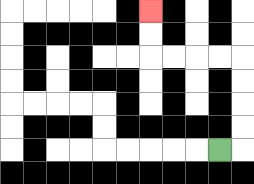{'start': '[9, 6]', 'end': '[6, 0]', 'path_directions': 'R,U,U,U,U,L,L,L,L,U,U', 'path_coordinates': '[[9, 6], [10, 6], [10, 5], [10, 4], [10, 3], [10, 2], [9, 2], [8, 2], [7, 2], [6, 2], [6, 1], [6, 0]]'}